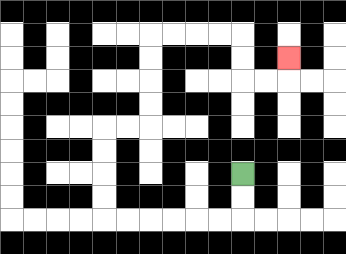{'start': '[10, 7]', 'end': '[12, 2]', 'path_directions': 'D,D,L,L,L,L,L,L,U,U,U,U,R,R,U,U,U,U,R,R,R,R,D,D,R,R,U', 'path_coordinates': '[[10, 7], [10, 8], [10, 9], [9, 9], [8, 9], [7, 9], [6, 9], [5, 9], [4, 9], [4, 8], [4, 7], [4, 6], [4, 5], [5, 5], [6, 5], [6, 4], [6, 3], [6, 2], [6, 1], [7, 1], [8, 1], [9, 1], [10, 1], [10, 2], [10, 3], [11, 3], [12, 3], [12, 2]]'}